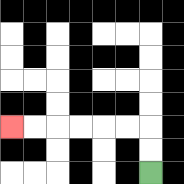{'start': '[6, 7]', 'end': '[0, 5]', 'path_directions': 'U,U,L,L,L,L,L,L', 'path_coordinates': '[[6, 7], [6, 6], [6, 5], [5, 5], [4, 5], [3, 5], [2, 5], [1, 5], [0, 5]]'}